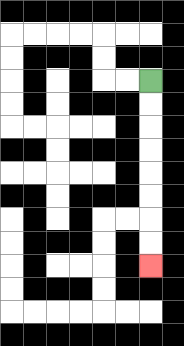{'start': '[6, 3]', 'end': '[6, 11]', 'path_directions': 'D,D,D,D,D,D,D,D', 'path_coordinates': '[[6, 3], [6, 4], [6, 5], [6, 6], [6, 7], [6, 8], [6, 9], [6, 10], [6, 11]]'}